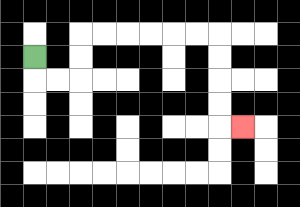{'start': '[1, 2]', 'end': '[10, 5]', 'path_directions': 'D,R,R,U,U,R,R,R,R,R,R,D,D,D,D,R', 'path_coordinates': '[[1, 2], [1, 3], [2, 3], [3, 3], [3, 2], [3, 1], [4, 1], [5, 1], [6, 1], [7, 1], [8, 1], [9, 1], [9, 2], [9, 3], [9, 4], [9, 5], [10, 5]]'}